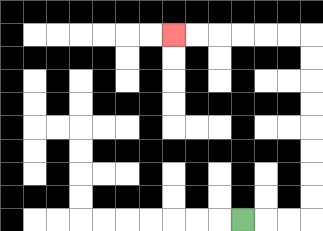{'start': '[10, 9]', 'end': '[7, 1]', 'path_directions': 'R,R,R,U,U,U,U,U,U,U,U,L,L,L,L,L,L', 'path_coordinates': '[[10, 9], [11, 9], [12, 9], [13, 9], [13, 8], [13, 7], [13, 6], [13, 5], [13, 4], [13, 3], [13, 2], [13, 1], [12, 1], [11, 1], [10, 1], [9, 1], [8, 1], [7, 1]]'}